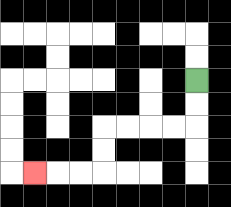{'start': '[8, 3]', 'end': '[1, 7]', 'path_directions': 'D,D,L,L,L,L,D,D,L,L,L', 'path_coordinates': '[[8, 3], [8, 4], [8, 5], [7, 5], [6, 5], [5, 5], [4, 5], [4, 6], [4, 7], [3, 7], [2, 7], [1, 7]]'}